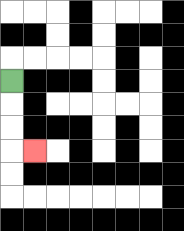{'start': '[0, 3]', 'end': '[1, 6]', 'path_directions': 'D,D,D,R', 'path_coordinates': '[[0, 3], [0, 4], [0, 5], [0, 6], [1, 6]]'}